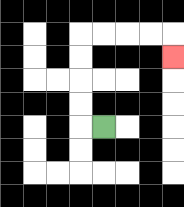{'start': '[4, 5]', 'end': '[7, 2]', 'path_directions': 'L,U,U,U,U,R,R,R,R,D', 'path_coordinates': '[[4, 5], [3, 5], [3, 4], [3, 3], [3, 2], [3, 1], [4, 1], [5, 1], [6, 1], [7, 1], [7, 2]]'}